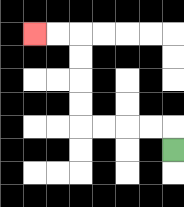{'start': '[7, 6]', 'end': '[1, 1]', 'path_directions': 'U,L,L,L,L,U,U,U,U,L,L', 'path_coordinates': '[[7, 6], [7, 5], [6, 5], [5, 5], [4, 5], [3, 5], [3, 4], [3, 3], [3, 2], [3, 1], [2, 1], [1, 1]]'}